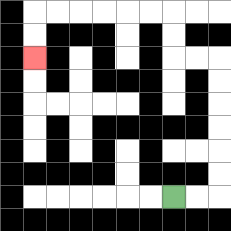{'start': '[7, 8]', 'end': '[1, 2]', 'path_directions': 'R,R,U,U,U,U,U,U,L,L,U,U,L,L,L,L,L,L,D,D', 'path_coordinates': '[[7, 8], [8, 8], [9, 8], [9, 7], [9, 6], [9, 5], [9, 4], [9, 3], [9, 2], [8, 2], [7, 2], [7, 1], [7, 0], [6, 0], [5, 0], [4, 0], [3, 0], [2, 0], [1, 0], [1, 1], [1, 2]]'}